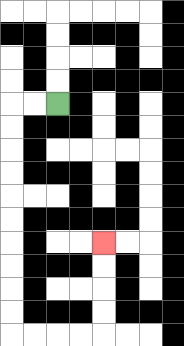{'start': '[2, 4]', 'end': '[4, 10]', 'path_directions': 'L,L,D,D,D,D,D,D,D,D,D,D,R,R,R,R,U,U,U,U', 'path_coordinates': '[[2, 4], [1, 4], [0, 4], [0, 5], [0, 6], [0, 7], [0, 8], [0, 9], [0, 10], [0, 11], [0, 12], [0, 13], [0, 14], [1, 14], [2, 14], [3, 14], [4, 14], [4, 13], [4, 12], [4, 11], [4, 10]]'}